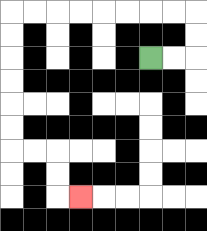{'start': '[6, 2]', 'end': '[3, 8]', 'path_directions': 'R,R,U,U,L,L,L,L,L,L,L,L,D,D,D,D,D,D,R,R,D,D,R', 'path_coordinates': '[[6, 2], [7, 2], [8, 2], [8, 1], [8, 0], [7, 0], [6, 0], [5, 0], [4, 0], [3, 0], [2, 0], [1, 0], [0, 0], [0, 1], [0, 2], [0, 3], [0, 4], [0, 5], [0, 6], [1, 6], [2, 6], [2, 7], [2, 8], [3, 8]]'}